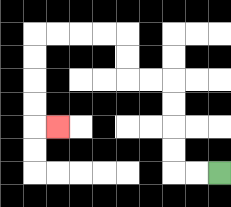{'start': '[9, 7]', 'end': '[2, 5]', 'path_directions': 'L,L,U,U,U,U,L,L,U,U,L,L,L,L,D,D,D,D,R', 'path_coordinates': '[[9, 7], [8, 7], [7, 7], [7, 6], [7, 5], [7, 4], [7, 3], [6, 3], [5, 3], [5, 2], [5, 1], [4, 1], [3, 1], [2, 1], [1, 1], [1, 2], [1, 3], [1, 4], [1, 5], [2, 5]]'}